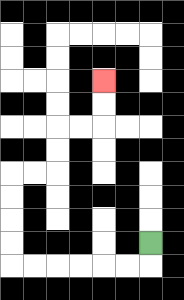{'start': '[6, 10]', 'end': '[4, 3]', 'path_directions': 'D,L,L,L,L,L,L,U,U,U,U,R,R,U,U,R,R,U,U', 'path_coordinates': '[[6, 10], [6, 11], [5, 11], [4, 11], [3, 11], [2, 11], [1, 11], [0, 11], [0, 10], [0, 9], [0, 8], [0, 7], [1, 7], [2, 7], [2, 6], [2, 5], [3, 5], [4, 5], [4, 4], [4, 3]]'}